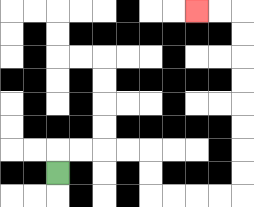{'start': '[2, 7]', 'end': '[8, 0]', 'path_directions': 'U,R,R,R,R,D,D,R,R,R,R,U,U,U,U,U,U,U,U,L,L', 'path_coordinates': '[[2, 7], [2, 6], [3, 6], [4, 6], [5, 6], [6, 6], [6, 7], [6, 8], [7, 8], [8, 8], [9, 8], [10, 8], [10, 7], [10, 6], [10, 5], [10, 4], [10, 3], [10, 2], [10, 1], [10, 0], [9, 0], [8, 0]]'}